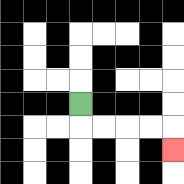{'start': '[3, 4]', 'end': '[7, 6]', 'path_directions': 'D,R,R,R,R,D', 'path_coordinates': '[[3, 4], [3, 5], [4, 5], [5, 5], [6, 5], [7, 5], [7, 6]]'}